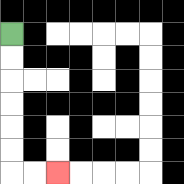{'start': '[0, 1]', 'end': '[2, 7]', 'path_directions': 'D,D,D,D,D,D,R,R', 'path_coordinates': '[[0, 1], [0, 2], [0, 3], [0, 4], [0, 5], [0, 6], [0, 7], [1, 7], [2, 7]]'}